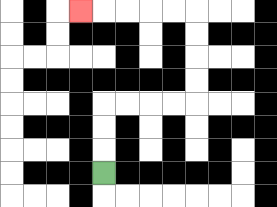{'start': '[4, 7]', 'end': '[3, 0]', 'path_directions': 'U,U,U,R,R,R,R,U,U,U,U,L,L,L,L,L', 'path_coordinates': '[[4, 7], [4, 6], [4, 5], [4, 4], [5, 4], [6, 4], [7, 4], [8, 4], [8, 3], [8, 2], [8, 1], [8, 0], [7, 0], [6, 0], [5, 0], [4, 0], [3, 0]]'}